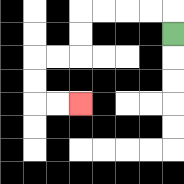{'start': '[7, 1]', 'end': '[3, 4]', 'path_directions': 'U,L,L,L,L,D,D,L,L,D,D,R,R', 'path_coordinates': '[[7, 1], [7, 0], [6, 0], [5, 0], [4, 0], [3, 0], [3, 1], [3, 2], [2, 2], [1, 2], [1, 3], [1, 4], [2, 4], [3, 4]]'}